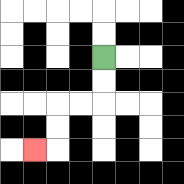{'start': '[4, 2]', 'end': '[1, 6]', 'path_directions': 'D,D,L,L,D,D,L', 'path_coordinates': '[[4, 2], [4, 3], [4, 4], [3, 4], [2, 4], [2, 5], [2, 6], [1, 6]]'}